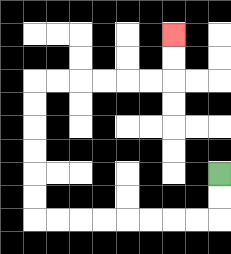{'start': '[9, 7]', 'end': '[7, 1]', 'path_directions': 'D,D,L,L,L,L,L,L,L,L,U,U,U,U,U,U,R,R,R,R,R,R,U,U', 'path_coordinates': '[[9, 7], [9, 8], [9, 9], [8, 9], [7, 9], [6, 9], [5, 9], [4, 9], [3, 9], [2, 9], [1, 9], [1, 8], [1, 7], [1, 6], [1, 5], [1, 4], [1, 3], [2, 3], [3, 3], [4, 3], [5, 3], [6, 3], [7, 3], [7, 2], [7, 1]]'}